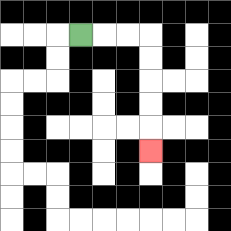{'start': '[3, 1]', 'end': '[6, 6]', 'path_directions': 'R,R,R,D,D,D,D,D', 'path_coordinates': '[[3, 1], [4, 1], [5, 1], [6, 1], [6, 2], [6, 3], [6, 4], [6, 5], [6, 6]]'}